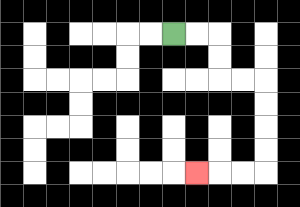{'start': '[7, 1]', 'end': '[8, 7]', 'path_directions': 'R,R,D,D,R,R,D,D,D,D,L,L,L', 'path_coordinates': '[[7, 1], [8, 1], [9, 1], [9, 2], [9, 3], [10, 3], [11, 3], [11, 4], [11, 5], [11, 6], [11, 7], [10, 7], [9, 7], [8, 7]]'}